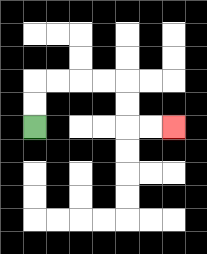{'start': '[1, 5]', 'end': '[7, 5]', 'path_directions': 'U,U,R,R,R,R,D,D,R,R', 'path_coordinates': '[[1, 5], [1, 4], [1, 3], [2, 3], [3, 3], [4, 3], [5, 3], [5, 4], [5, 5], [6, 5], [7, 5]]'}